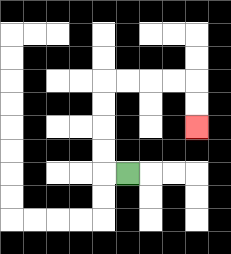{'start': '[5, 7]', 'end': '[8, 5]', 'path_directions': 'L,U,U,U,U,R,R,R,R,D,D', 'path_coordinates': '[[5, 7], [4, 7], [4, 6], [4, 5], [4, 4], [4, 3], [5, 3], [6, 3], [7, 3], [8, 3], [8, 4], [8, 5]]'}